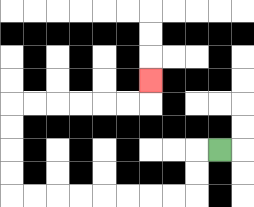{'start': '[9, 6]', 'end': '[6, 3]', 'path_directions': 'L,D,D,L,L,L,L,L,L,L,L,U,U,U,U,R,R,R,R,R,R,U', 'path_coordinates': '[[9, 6], [8, 6], [8, 7], [8, 8], [7, 8], [6, 8], [5, 8], [4, 8], [3, 8], [2, 8], [1, 8], [0, 8], [0, 7], [0, 6], [0, 5], [0, 4], [1, 4], [2, 4], [3, 4], [4, 4], [5, 4], [6, 4], [6, 3]]'}